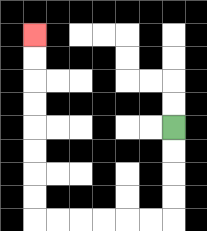{'start': '[7, 5]', 'end': '[1, 1]', 'path_directions': 'D,D,D,D,L,L,L,L,L,L,U,U,U,U,U,U,U,U', 'path_coordinates': '[[7, 5], [7, 6], [7, 7], [7, 8], [7, 9], [6, 9], [5, 9], [4, 9], [3, 9], [2, 9], [1, 9], [1, 8], [1, 7], [1, 6], [1, 5], [1, 4], [1, 3], [1, 2], [1, 1]]'}